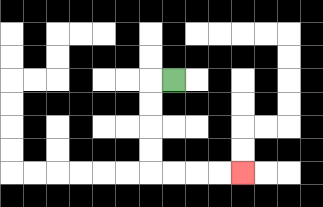{'start': '[7, 3]', 'end': '[10, 7]', 'path_directions': 'L,D,D,D,D,R,R,R,R', 'path_coordinates': '[[7, 3], [6, 3], [6, 4], [6, 5], [6, 6], [6, 7], [7, 7], [8, 7], [9, 7], [10, 7]]'}